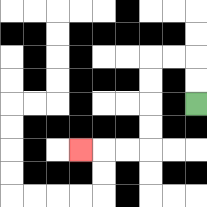{'start': '[8, 4]', 'end': '[3, 6]', 'path_directions': 'U,U,L,L,D,D,D,D,L,L,L', 'path_coordinates': '[[8, 4], [8, 3], [8, 2], [7, 2], [6, 2], [6, 3], [6, 4], [6, 5], [6, 6], [5, 6], [4, 6], [3, 6]]'}